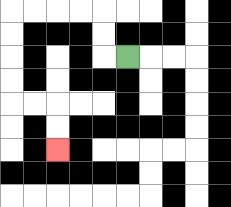{'start': '[5, 2]', 'end': '[2, 6]', 'path_directions': 'L,U,U,L,L,L,L,D,D,D,D,R,R,D,D', 'path_coordinates': '[[5, 2], [4, 2], [4, 1], [4, 0], [3, 0], [2, 0], [1, 0], [0, 0], [0, 1], [0, 2], [0, 3], [0, 4], [1, 4], [2, 4], [2, 5], [2, 6]]'}